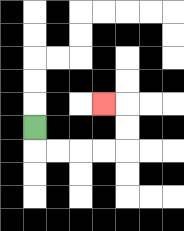{'start': '[1, 5]', 'end': '[4, 4]', 'path_directions': 'D,R,R,R,R,U,U,L', 'path_coordinates': '[[1, 5], [1, 6], [2, 6], [3, 6], [4, 6], [5, 6], [5, 5], [5, 4], [4, 4]]'}